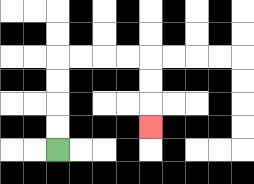{'start': '[2, 6]', 'end': '[6, 5]', 'path_directions': 'U,U,U,U,R,R,R,R,D,D,D', 'path_coordinates': '[[2, 6], [2, 5], [2, 4], [2, 3], [2, 2], [3, 2], [4, 2], [5, 2], [6, 2], [6, 3], [6, 4], [6, 5]]'}